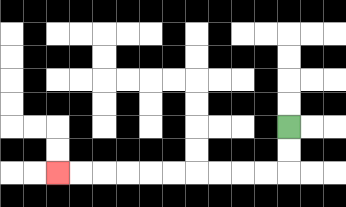{'start': '[12, 5]', 'end': '[2, 7]', 'path_directions': 'D,D,L,L,L,L,L,L,L,L,L,L', 'path_coordinates': '[[12, 5], [12, 6], [12, 7], [11, 7], [10, 7], [9, 7], [8, 7], [7, 7], [6, 7], [5, 7], [4, 7], [3, 7], [2, 7]]'}